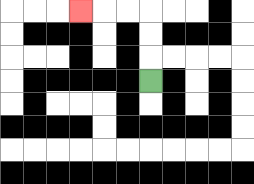{'start': '[6, 3]', 'end': '[3, 0]', 'path_directions': 'U,U,U,L,L,L', 'path_coordinates': '[[6, 3], [6, 2], [6, 1], [6, 0], [5, 0], [4, 0], [3, 0]]'}